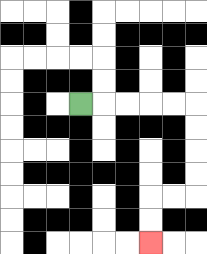{'start': '[3, 4]', 'end': '[6, 10]', 'path_directions': 'R,R,R,R,R,D,D,D,D,L,L,D,D', 'path_coordinates': '[[3, 4], [4, 4], [5, 4], [6, 4], [7, 4], [8, 4], [8, 5], [8, 6], [8, 7], [8, 8], [7, 8], [6, 8], [6, 9], [6, 10]]'}